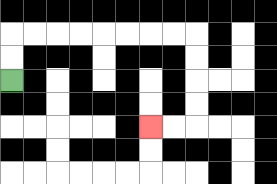{'start': '[0, 3]', 'end': '[6, 5]', 'path_directions': 'U,U,R,R,R,R,R,R,R,R,D,D,D,D,L,L', 'path_coordinates': '[[0, 3], [0, 2], [0, 1], [1, 1], [2, 1], [3, 1], [4, 1], [5, 1], [6, 1], [7, 1], [8, 1], [8, 2], [8, 3], [8, 4], [8, 5], [7, 5], [6, 5]]'}